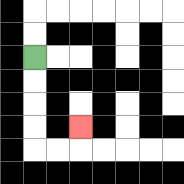{'start': '[1, 2]', 'end': '[3, 5]', 'path_directions': 'D,D,D,D,R,R,U', 'path_coordinates': '[[1, 2], [1, 3], [1, 4], [1, 5], [1, 6], [2, 6], [3, 6], [3, 5]]'}